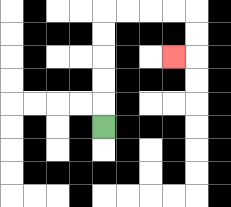{'start': '[4, 5]', 'end': '[7, 2]', 'path_directions': 'U,U,U,U,U,R,R,R,R,D,D,L', 'path_coordinates': '[[4, 5], [4, 4], [4, 3], [4, 2], [4, 1], [4, 0], [5, 0], [6, 0], [7, 0], [8, 0], [8, 1], [8, 2], [7, 2]]'}